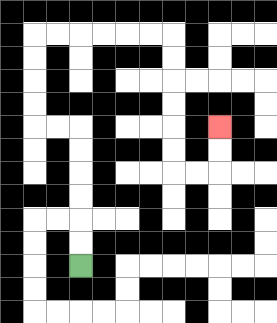{'start': '[3, 11]', 'end': '[9, 5]', 'path_directions': 'U,U,U,U,U,U,L,L,U,U,U,U,R,R,R,R,R,R,D,D,D,D,D,D,R,R,U,U', 'path_coordinates': '[[3, 11], [3, 10], [3, 9], [3, 8], [3, 7], [3, 6], [3, 5], [2, 5], [1, 5], [1, 4], [1, 3], [1, 2], [1, 1], [2, 1], [3, 1], [4, 1], [5, 1], [6, 1], [7, 1], [7, 2], [7, 3], [7, 4], [7, 5], [7, 6], [7, 7], [8, 7], [9, 7], [9, 6], [9, 5]]'}